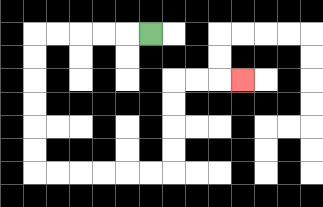{'start': '[6, 1]', 'end': '[10, 3]', 'path_directions': 'L,L,L,L,L,D,D,D,D,D,D,R,R,R,R,R,R,U,U,U,U,R,R,R', 'path_coordinates': '[[6, 1], [5, 1], [4, 1], [3, 1], [2, 1], [1, 1], [1, 2], [1, 3], [1, 4], [1, 5], [1, 6], [1, 7], [2, 7], [3, 7], [4, 7], [5, 7], [6, 7], [7, 7], [7, 6], [7, 5], [7, 4], [7, 3], [8, 3], [9, 3], [10, 3]]'}